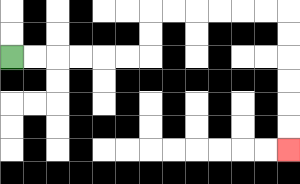{'start': '[0, 2]', 'end': '[12, 6]', 'path_directions': 'R,R,R,R,R,R,U,U,R,R,R,R,R,R,D,D,D,D,D,D', 'path_coordinates': '[[0, 2], [1, 2], [2, 2], [3, 2], [4, 2], [5, 2], [6, 2], [6, 1], [6, 0], [7, 0], [8, 0], [9, 0], [10, 0], [11, 0], [12, 0], [12, 1], [12, 2], [12, 3], [12, 4], [12, 5], [12, 6]]'}